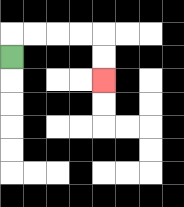{'start': '[0, 2]', 'end': '[4, 3]', 'path_directions': 'U,R,R,R,R,D,D', 'path_coordinates': '[[0, 2], [0, 1], [1, 1], [2, 1], [3, 1], [4, 1], [4, 2], [4, 3]]'}